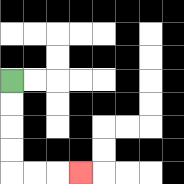{'start': '[0, 3]', 'end': '[3, 7]', 'path_directions': 'D,D,D,D,R,R,R', 'path_coordinates': '[[0, 3], [0, 4], [0, 5], [0, 6], [0, 7], [1, 7], [2, 7], [3, 7]]'}